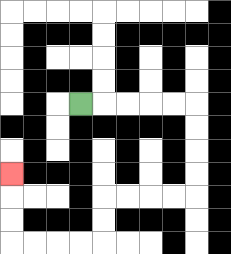{'start': '[3, 4]', 'end': '[0, 7]', 'path_directions': 'R,R,R,R,R,D,D,D,D,L,L,L,L,D,D,L,L,L,L,U,U,U', 'path_coordinates': '[[3, 4], [4, 4], [5, 4], [6, 4], [7, 4], [8, 4], [8, 5], [8, 6], [8, 7], [8, 8], [7, 8], [6, 8], [5, 8], [4, 8], [4, 9], [4, 10], [3, 10], [2, 10], [1, 10], [0, 10], [0, 9], [0, 8], [0, 7]]'}